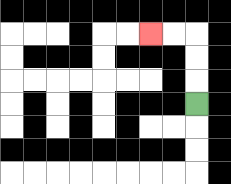{'start': '[8, 4]', 'end': '[6, 1]', 'path_directions': 'U,U,U,L,L', 'path_coordinates': '[[8, 4], [8, 3], [8, 2], [8, 1], [7, 1], [6, 1]]'}